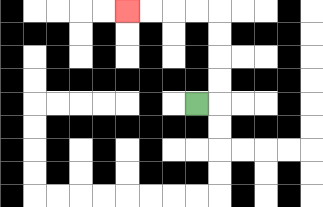{'start': '[8, 4]', 'end': '[5, 0]', 'path_directions': 'R,U,U,U,U,L,L,L,L', 'path_coordinates': '[[8, 4], [9, 4], [9, 3], [9, 2], [9, 1], [9, 0], [8, 0], [7, 0], [6, 0], [5, 0]]'}